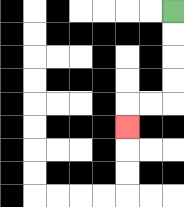{'start': '[7, 0]', 'end': '[5, 5]', 'path_directions': 'D,D,D,D,L,L,D', 'path_coordinates': '[[7, 0], [7, 1], [7, 2], [7, 3], [7, 4], [6, 4], [5, 4], [5, 5]]'}